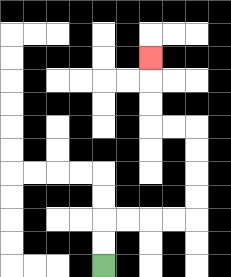{'start': '[4, 11]', 'end': '[6, 2]', 'path_directions': 'U,U,R,R,R,R,U,U,U,U,L,L,U,U,U', 'path_coordinates': '[[4, 11], [4, 10], [4, 9], [5, 9], [6, 9], [7, 9], [8, 9], [8, 8], [8, 7], [8, 6], [8, 5], [7, 5], [6, 5], [6, 4], [6, 3], [6, 2]]'}